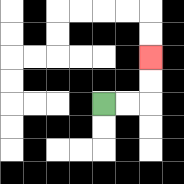{'start': '[4, 4]', 'end': '[6, 2]', 'path_directions': 'R,R,U,U', 'path_coordinates': '[[4, 4], [5, 4], [6, 4], [6, 3], [6, 2]]'}